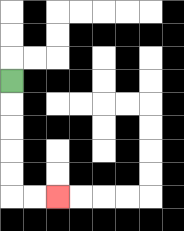{'start': '[0, 3]', 'end': '[2, 8]', 'path_directions': 'D,D,D,D,D,R,R', 'path_coordinates': '[[0, 3], [0, 4], [0, 5], [0, 6], [0, 7], [0, 8], [1, 8], [2, 8]]'}